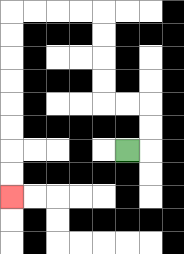{'start': '[5, 6]', 'end': '[0, 8]', 'path_directions': 'R,U,U,L,L,U,U,U,U,L,L,L,L,D,D,D,D,D,D,D,D', 'path_coordinates': '[[5, 6], [6, 6], [6, 5], [6, 4], [5, 4], [4, 4], [4, 3], [4, 2], [4, 1], [4, 0], [3, 0], [2, 0], [1, 0], [0, 0], [0, 1], [0, 2], [0, 3], [0, 4], [0, 5], [0, 6], [0, 7], [0, 8]]'}